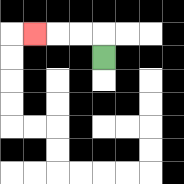{'start': '[4, 2]', 'end': '[1, 1]', 'path_directions': 'U,L,L,L', 'path_coordinates': '[[4, 2], [4, 1], [3, 1], [2, 1], [1, 1]]'}